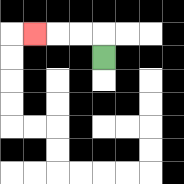{'start': '[4, 2]', 'end': '[1, 1]', 'path_directions': 'U,L,L,L', 'path_coordinates': '[[4, 2], [4, 1], [3, 1], [2, 1], [1, 1]]'}